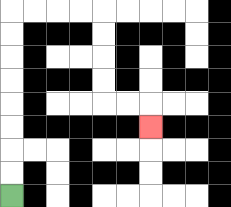{'start': '[0, 8]', 'end': '[6, 5]', 'path_directions': 'U,U,U,U,U,U,U,U,R,R,R,R,D,D,D,D,R,R,D', 'path_coordinates': '[[0, 8], [0, 7], [0, 6], [0, 5], [0, 4], [0, 3], [0, 2], [0, 1], [0, 0], [1, 0], [2, 0], [3, 0], [4, 0], [4, 1], [4, 2], [4, 3], [4, 4], [5, 4], [6, 4], [6, 5]]'}